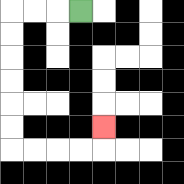{'start': '[3, 0]', 'end': '[4, 5]', 'path_directions': 'L,L,L,D,D,D,D,D,D,R,R,R,R,U', 'path_coordinates': '[[3, 0], [2, 0], [1, 0], [0, 0], [0, 1], [0, 2], [0, 3], [0, 4], [0, 5], [0, 6], [1, 6], [2, 6], [3, 6], [4, 6], [4, 5]]'}